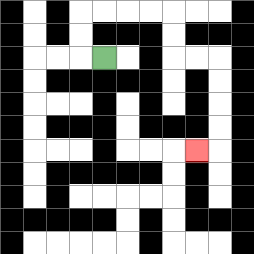{'start': '[4, 2]', 'end': '[8, 6]', 'path_directions': 'L,U,U,R,R,R,R,D,D,R,R,D,D,D,D,L', 'path_coordinates': '[[4, 2], [3, 2], [3, 1], [3, 0], [4, 0], [5, 0], [6, 0], [7, 0], [7, 1], [7, 2], [8, 2], [9, 2], [9, 3], [9, 4], [9, 5], [9, 6], [8, 6]]'}